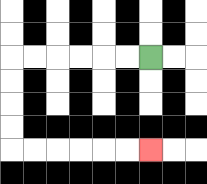{'start': '[6, 2]', 'end': '[6, 6]', 'path_directions': 'L,L,L,L,L,L,D,D,D,D,R,R,R,R,R,R', 'path_coordinates': '[[6, 2], [5, 2], [4, 2], [3, 2], [2, 2], [1, 2], [0, 2], [0, 3], [0, 4], [0, 5], [0, 6], [1, 6], [2, 6], [3, 6], [4, 6], [5, 6], [6, 6]]'}